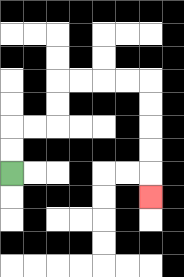{'start': '[0, 7]', 'end': '[6, 8]', 'path_directions': 'U,U,R,R,U,U,R,R,R,R,D,D,D,D,D', 'path_coordinates': '[[0, 7], [0, 6], [0, 5], [1, 5], [2, 5], [2, 4], [2, 3], [3, 3], [4, 3], [5, 3], [6, 3], [6, 4], [6, 5], [6, 6], [6, 7], [6, 8]]'}